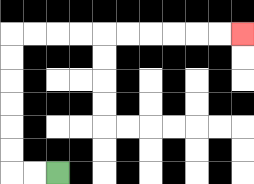{'start': '[2, 7]', 'end': '[10, 1]', 'path_directions': 'L,L,U,U,U,U,U,U,R,R,R,R,R,R,R,R,R,R', 'path_coordinates': '[[2, 7], [1, 7], [0, 7], [0, 6], [0, 5], [0, 4], [0, 3], [0, 2], [0, 1], [1, 1], [2, 1], [3, 1], [4, 1], [5, 1], [6, 1], [7, 1], [8, 1], [9, 1], [10, 1]]'}